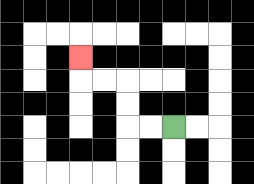{'start': '[7, 5]', 'end': '[3, 2]', 'path_directions': 'L,L,U,U,L,L,U', 'path_coordinates': '[[7, 5], [6, 5], [5, 5], [5, 4], [5, 3], [4, 3], [3, 3], [3, 2]]'}